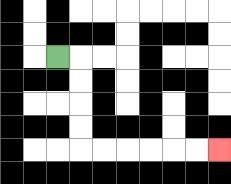{'start': '[2, 2]', 'end': '[9, 6]', 'path_directions': 'R,D,D,D,D,R,R,R,R,R,R', 'path_coordinates': '[[2, 2], [3, 2], [3, 3], [3, 4], [3, 5], [3, 6], [4, 6], [5, 6], [6, 6], [7, 6], [8, 6], [9, 6]]'}